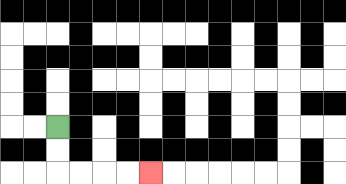{'start': '[2, 5]', 'end': '[6, 7]', 'path_directions': 'D,D,R,R,R,R', 'path_coordinates': '[[2, 5], [2, 6], [2, 7], [3, 7], [4, 7], [5, 7], [6, 7]]'}